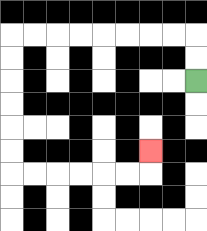{'start': '[8, 3]', 'end': '[6, 6]', 'path_directions': 'U,U,L,L,L,L,L,L,L,L,D,D,D,D,D,D,R,R,R,R,R,R,U', 'path_coordinates': '[[8, 3], [8, 2], [8, 1], [7, 1], [6, 1], [5, 1], [4, 1], [3, 1], [2, 1], [1, 1], [0, 1], [0, 2], [0, 3], [0, 4], [0, 5], [0, 6], [0, 7], [1, 7], [2, 7], [3, 7], [4, 7], [5, 7], [6, 7], [6, 6]]'}